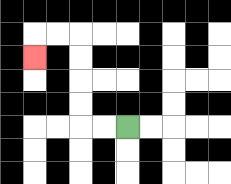{'start': '[5, 5]', 'end': '[1, 2]', 'path_directions': 'L,L,U,U,U,U,L,L,D', 'path_coordinates': '[[5, 5], [4, 5], [3, 5], [3, 4], [3, 3], [3, 2], [3, 1], [2, 1], [1, 1], [1, 2]]'}